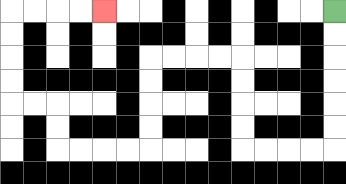{'start': '[14, 0]', 'end': '[4, 0]', 'path_directions': 'D,D,D,D,D,D,L,L,L,L,U,U,U,U,L,L,L,L,D,D,D,D,L,L,L,L,U,U,L,L,U,U,U,U,R,R,R,R', 'path_coordinates': '[[14, 0], [14, 1], [14, 2], [14, 3], [14, 4], [14, 5], [14, 6], [13, 6], [12, 6], [11, 6], [10, 6], [10, 5], [10, 4], [10, 3], [10, 2], [9, 2], [8, 2], [7, 2], [6, 2], [6, 3], [6, 4], [6, 5], [6, 6], [5, 6], [4, 6], [3, 6], [2, 6], [2, 5], [2, 4], [1, 4], [0, 4], [0, 3], [0, 2], [0, 1], [0, 0], [1, 0], [2, 0], [3, 0], [4, 0]]'}